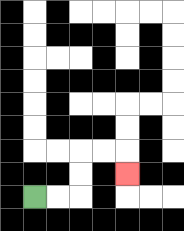{'start': '[1, 8]', 'end': '[5, 7]', 'path_directions': 'R,R,U,U,R,R,D', 'path_coordinates': '[[1, 8], [2, 8], [3, 8], [3, 7], [3, 6], [4, 6], [5, 6], [5, 7]]'}